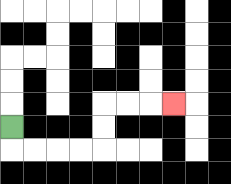{'start': '[0, 5]', 'end': '[7, 4]', 'path_directions': 'D,R,R,R,R,U,U,R,R,R', 'path_coordinates': '[[0, 5], [0, 6], [1, 6], [2, 6], [3, 6], [4, 6], [4, 5], [4, 4], [5, 4], [6, 4], [7, 4]]'}